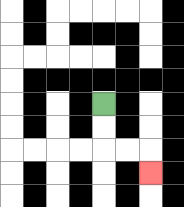{'start': '[4, 4]', 'end': '[6, 7]', 'path_directions': 'D,D,R,R,D', 'path_coordinates': '[[4, 4], [4, 5], [4, 6], [5, 6], [6, 6], [6, 7]]'}